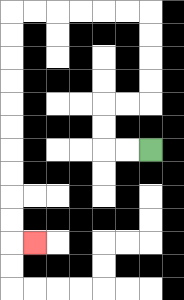{'start': '[6, 6]', 'end': '[1, 10]', 'path_directions': 'L,L,U,U,R,R,U,U,U,U,L,L,L,L,L,L,D,D,D,D,D,D,D,D,D,D,R', 'path_coordinates': '[[6, 6], [5, 6], [4, 6], [4, 5], [4, 4], [5, 4], [6, 4], [6, 3], [6, 2], [6, 1], [6, 0], [5, 0], [4, 0], [3, 0], [2, 0], [1, 0], [0, 0], [0, 1], [0, 2], [0, 3], [0, 4], [0, 5], [0, 6], [0, 7], [0, 8], [0, 9], [0, 10], [1, 10]]'}